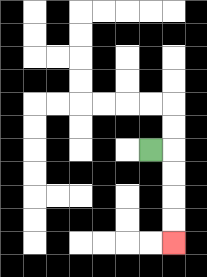{'start': '[6, 6]', 'end': '[7, 10]', 'path_directions': 'R,D,D,D,D', 'path_coordinates': '[[6, 6], [7, 6], [7, 7], [7, 8], [7, 9], [7, 10]]'}